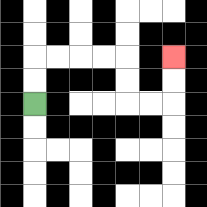{'start': '[1, 4]', 'end': '[7, 2]', 'path_directions': 'U,U,R,R,R,R,D,D,R,R,U,U', 'path_coordinates': '[[1, 4], [1, 3], [1, 2], [2, 2], [3, 2], [4, 2], [5, 2], [5, 3], [5, 4], [6, 4], [7, 4], [7, 3], [7, 2]]'}